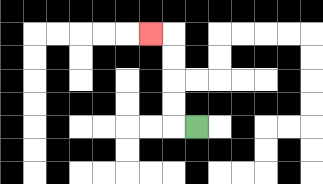{'start': '[8, 5]', 'end': '[6, 1]', 'path_directions': 'L,U,U,U,U,L', 'path_coordinates': '[[8, 5], [7, 5], [7, 4], [7, 3], [7, 2], [7, 1], [6, 1]]'}